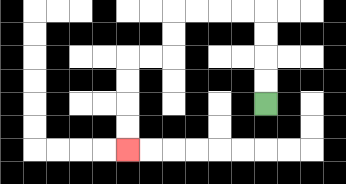{'start': '[11, 4]', 'end': '[5, 6]', 'path_directions': 'U,U,U,U,L,L,L,L,D,D,L,L,D,D,D,D', 'path_coordinates': '[[11, 4], [11, 3], [11, 2], [11, 1], [11, 0], [10, 0], [9, 0], [8, 0], [7, 0], [7, 1], [7, 2], [6, 2], [5, 2], [5, 3], [5, 4], [5, 5], [5, 6]]'}